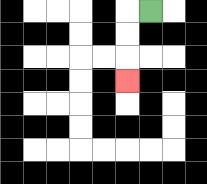{'start': '[6, 0]', 'end': '[5, 3]', 'path_directions': 'L,D,D,D', 'path_coordinates': '[[6, 0], [5, 0], [5, 1], [5, 2], [5, 3]]'}